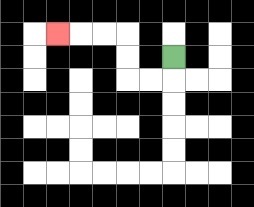{'start': '[7, 2]', 'end': '[2, 1]', 'path_directions': 'D,L,L,U,U,L,L,L', 'path_coordinates': '[[7, 2], [7, 3], [6, 3], [5, 3], [5, 2], [5, 1], [4, 1], [3, 1], [2, 1]]'}